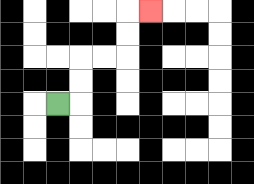{'start': '[2, 4]', 'end': '[6, 0]', 'path_directions': 'R,U,U,R,R,U,U,R', 'path_coordinates': '[[2, 4], [3, 4], [3, 3], [3, 2], [4, 2], [5, 2], [5, 1], [5, 0], [6, 0]]'}